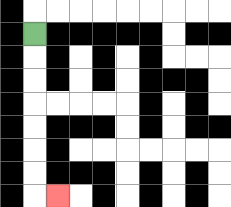{'start': '[1, 1]', 'end': '[2, 8]', 'path_directions': 'D,D,D,D,D,D,D,R', 'path_coordinates': '[[1, 1], [1, 2], [1, 3], [1, 4], [1, 5], [1, 6], [1, 7], [1, 8], [2, 8]]'}